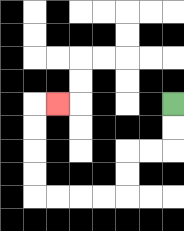{'start': '[7, 4]', 'end': '[2, 4]', 'path_directions': 'D,D,L,L,D,D,L,L,L,L,U,U,U,U,R', 'path_coordinates': '[[7, 4], [7, 5], [7, 6], [6, 6], [5, 6], [5, 7], [5, 8], [4, 8], [3, 8], [2, 8], [1, 8], [1, 7], [1, 6], [1, 5], [1, 4], [2, 4]]'}